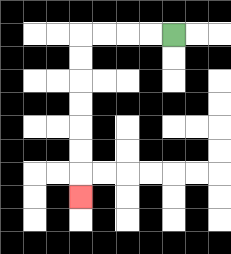{'start': '[7, 1]', 'end': '[3, 8]', 'path_directions': 'L,L,L,L,D,D,D,D,D,D,D', 'path_coordinates': '[[7, 1], [6, 1], [5, 1], [4, 1], [3, 1], [3, 2], [3, 3], [3, 4], [3, 5], [3, 6], [3, 7], [3, 8]]'}